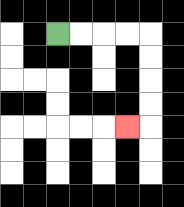{'start': '[2, 1]', 'end': '[5, 5]', 'path_directions': 'R,R,R,R,D,D,D,D,L', 'path_coordinates': '[[2, 1], [3, 1], [4, 1], [5, 1], [6, 1], [6, 2], [6, 3], [6, 4], [6, 5], [5, 5]]'}